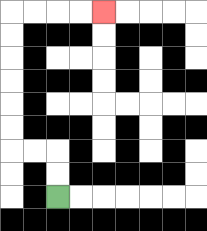{'start': '[2, 8]', 'end': '[4, 0]', 'path_directions': 'U,U,L,L,U,U,U,U,U,U,R,R,R,R', 'path_coordinates': '[[2, 8], [2, 7], [2, 6], [1, 6], [0, 6], [0, 5], [0, 4], [0, 3], [0, 2], [0, 1], [0, 0], [1, 0], [2, 0], [3, 0], [4, 0]]'}